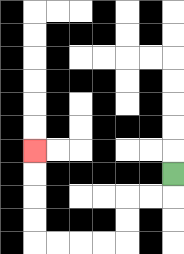{'start': '[7, 7]', 'end': '[1, 6]', 'path_directions': 'D,L,L,D,D,L,L,L,L,U,U,U,U', 'path_coordinates': '[[7, 7], [7, 8], [6, 8], [5, 8], [5, 9], [5, 10], [4, 10], [3, 10], [2, 10], [1, 10], [1, 9], [1, 8], [1, 7], [1, 6]]'}